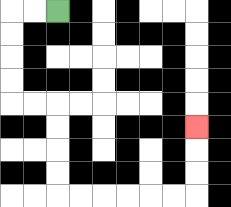{'start': '[2, 0]', 'end': '[8, 5]', 'path_directions': 'L,L,D,D,D,D,R,R,D,D,D,D,R,R,R,R,R,R,U,U,U', 'path_coordinates': '[[2, 0], [1, 0], [0, 0], [0, 1], [0, 2], [0, 3], [0, 4], [1, 4], [2, 4], [2, 5], [2, 6], [2, 7], [2, 8], [3, 8], [4, 8], [5, 8], [6, 8], [7, 8], [8, 8], [8, 7], [8, 6], [8, 5]]'}